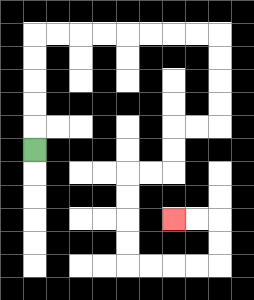{'start': '[1, 6]', 'end': '[7, 9]', 'path_directions': 'U,U,U,U,U,R,R,R,R,R,R,R,R,D,D,D,D,L,L,D,D,L,L,D,D,D,D,R,R,R,R,U,U,L,L', 'path_coordinates': '[[1, 6], [1, 5], [1, 4], [1, 3], [1, 2], [1, 1], [2, 1], [3, 1], [4, 1], [5, 1], [6, 1], [7, 1], [8, 1], [9, 1], [9, 2], [9, 3], [9, 4], [9, 5], [8, 5], [7, 5], [7, 6], [7, 7], [6, 7], [5, 7], [5, 8], [5, 9], [5, 10], [5, 11], [6, 11], [7, 11], [8, 11], [9, 11], [9, 10], [9, 9], [8, 9], [7, 9]]'}